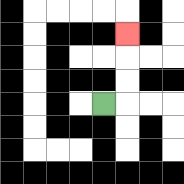{'start': '[4, 4]', 'end': '[5, 1]', 'path_directions': 'R,U,U,U', 'path_coordinates': '[[4, 4], [5, 4], [5, 3], [5, 2], [5, 1]]'}